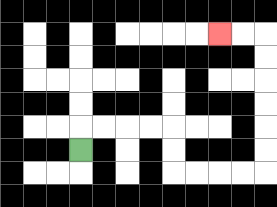{'start': '[3, 6]', 'end': '[9, 1]', 'path_directions': 'U,R,R,R,R,D,D,R,R,R,R,U,U,U,U,U,U,L,L', 'path_coordinates': '[[3, 6], [3, 5], [4, 5], [5, 5], [6, 5], [7, 5], [7, 6], [7, 7], [8, 7], [9, 7], [10, 7], [11, 7], [11, 6], [11, 5], [11, 4], [11, 3], [11, 2], [11, 1], [10, 1], [9, 1]]'}